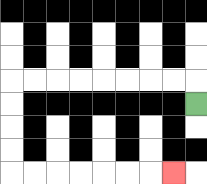{'start': '[8, 4]', 'end': '[7, 7]', 'path_directions': 'U,L,L,L,L,L,L,L,L,D,D,D,D,R,R,R,R,R,R,R', 'path_coordinates': '[[8, 4], [8, 3], [7, 3], [6, 3], [5, 3], [4, 3], [3, 3], [2, 3], [1, 3], [0, 3], [0, 4], [0, 5], [0, 6], [0, 7], [1, 7], [2, 7], [3, 7], [4, 7], [5, 7], [6, 7], [7, 7]]'}